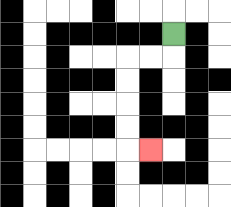{'start': '[7, 1]', 'end': '[6, 6]', 'path_directions': 'D,L,L,D,D,D,D,R', 'path_coordinates': '[[7, 1], [7, 2], [6, 2], [5, 2], [5, 3], [5, 4], [5, 5], [5, 6], [6, 6]]'}